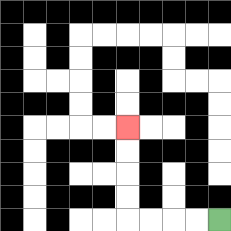{'start': '[9, 9]', 'end': '[5, 5]', 'path_directions': 'L,L,L,L,U,U,U,U', 'path_coordinates': '[[9, 9], [8, 9], [7, 9], [6, 9], [5, 9], [5, 8], [5, 7], [5, 6], [5, 5]]'}